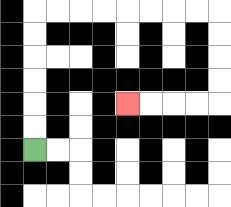{'start': '[1, 6]', 'end': '[5, 4]', 'path_directions': 'U,U,U,U,U,U,R,R,R,R,R,R,R,R,D,D,D,D,L,L,L,L', 'path_coordinates': '[[1, 6], [1, 5], [1, 4], [1, 3], [1, 2], [1, 1], [1, 0], [2, 0], [3, 0], [4, 0], [5, 0], [6, 0], [7, 0], [8, 0], [9, 0], [9, 1], [9, 2], [9, 3], [9, 4], [8, 4], [7, 4], [6, 4], [5, 4]]'}